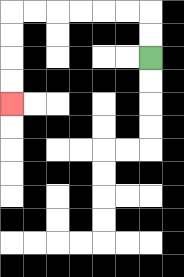{'start': '[6, 2]', 'end': '[0, 4]', 'path_directions': 'U,U,L,L,L,L,L,L,D,D,D,D', 'path_coordinates': '[[6, 2], [6, 1], [6, 0], [5, 0], [4, 0], [3, 0], [2, 0], [1, 0], [0, 0], [0, 1], [0, 2], [0, 3], [0, 4]]'}